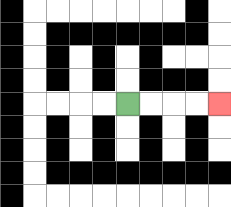{'start': '[5, 4]', 'end': '[9, 4]', 'path_directions': 'R,R,R,R', 'path_coordinates': '[[5, 4], [6, 4], [7, 4], [8, 4], [9, 4]]'}